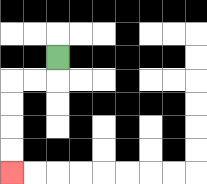{'start': '[2, 2]', 'end': '[0, 7]', 'path_directions': 'D,L,L,D,D,D,D', 'path_coordinates': '[[2, 2], [2, 3], [1, 3], [0, 3], [0, 4], [0, 5], [0, 6], [0, 7]]'}